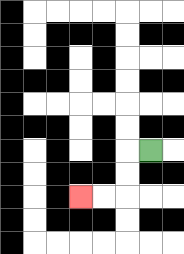{'start': '[6, 6]', 'end': '[3, 8]', 'path_directions': 'L,D,D,L,L', 'path_coordinates': '[[6, 6], [5, 6], [5, 7], [5, 8], [4, 8], [3, 8]]'}